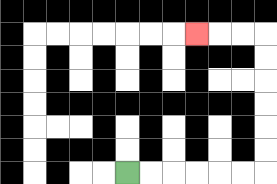{'start': '[5, 7]', 'end': '[8, 1]', 'path_directions': 'R,R,R,R,R,R,U,U,U,U,U,U,L,L,L', 'path_coordinates': '[[5, 7], [6, 7], [7, 7], [8, 7], [9, 7], [10, 7], [11, 7], [11, 6], [11, 5], [11, 4], [11, 3], [11, 2], [11, 1], [10, 1], [9, 1], [8, 1]]'}